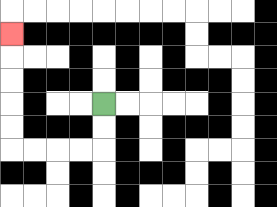{'start': '[4, 4]', 'end': '[0, 1]', 'path_directions': 'D,D,L,L,L,L,U,U,U,U,U', 'path_coordinates': '[[4, 4], [4, 5], [4, 6], [3, 6], [2, 6], [1, 6], [0, 6], [0, 5], [0, 4], [0, 3], [0, 2], [0, 1]]'}